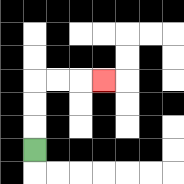{'start': '[1, 6]', 'end': '[4, 3]', 'path_directions': 'U,U,U,R,R,R', 'path_coordinates': '[[1, 6], [1, 5], [1, 4], [1, 3], [2, 3], [3, 3], [4, 3]]'}